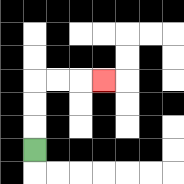{'start': '[1, 6]', 'end': '[4, 3]', 'path_directions': 'U,U,U,R,R,R', 'path_coordinates': '[[1, 6], [1, 5], [1, 4], [1, 3], [2, 3], [3, 3], [4, 3]]'}